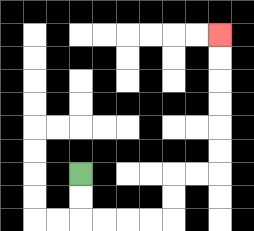{'start': '[3, 7]', 'end': '[9, 1]', 'path_directions': 'D,D,R,R,R,R,U,U,R,R,U,U,U,U,U,U', 'path_coordinates': '[[3, 7], [3, 8], [3, 9], [4, 9], [5, 9], [6, 9], [7, 9], [7, 8], [7, 7], [8, 7], [9, 7], [9, 6], [9, 5], [9, 4], [9, 3], [9, 2], [9, 1]]'}